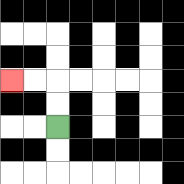{'start': '[2, 5]', 'end': '[0, 3]', 'path_directions': 'U,U,L,L', 'path_coordinates': '[[2, 5], [2, 4], [2, 3], [1, 3], [0, 3]]'}